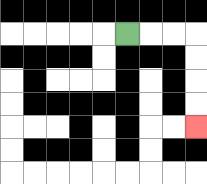{'start': '[5, 1]', 'end': '[8, 5]', 'path_directions': 'R,R,R,D,D,D,D', 'path_coordinates': '[[5, 1], [6, 1], [7, 1], [8, 1], [8, 2], [8, 3], [8, 4], [8, 5]]'}